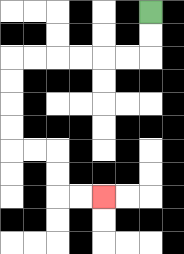{'start': '[6, 0]', 'end': '[4, 8]', 'path_directions': 'D,D,L,L,L,L,L,L,D,D,D,D,R,R,D,D,R,R', 'path_coordinates': '[[6, 0], [6, 1], [6, 2], [5, 2], [4, 2], [3, 2], [2, 2], [1, 2], [0, 2], [0, 3], [0, 4], [0, 5], [0, 6], [1, 6], [2, 6], [2, 7], [2, 8], [3, 8], [4, 8]]'}